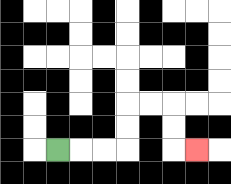{'start': '[2, 6]', 'end': '[8, 6]', 'path_directions': 'R,R,R,U,U,R,R,D,D,R', 'path_coordinates': '[[2, 6], [3, 6], [4, 6], [5, 6], [5, 5], [5, 4], [6, 4], [7, 4], [7, 5], [7, 6], [8, 6]]'}